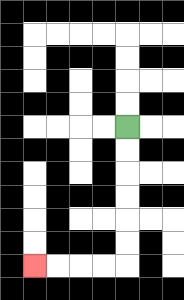{'start': '[5, 5]', 'end': '[1, 11]', 'path_directions': 'D,D,D,D,D,D,L,L,L,L', 'path_coordinates': '[[5, 5], [5, 6], [5, 7], [5, 8], [5, 9], [5, 10], [5, 11], [4, 11], [3, 11], [2, 11], [1, 11]]'}